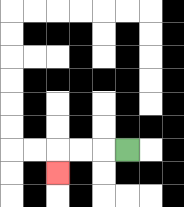{'start': '[5, 6]', 'end': '[2, 7]', 'path_directions': 'L,L,L,D', 'path_coordinates': '[[5, 6], [4, 6], [3, 6], [2, 6], [2, 7]]'}